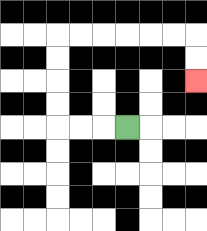{'start': '[5, 5]', 'end': '[8, 3]', 'path_directions': 'L,L,L,U,U,U,U,R,R,R,R,R,R,D,D', 'path_coordinates': '[[5, 5], [4, 5], [3, 5], [2, 5], [2, 4], [2, 3], [2, 2], [2, 1], [3, 1], [4, 1], [5, 1], [6, 1], [7, 1], [8, 1], [8, 2], [8, 3]]'}